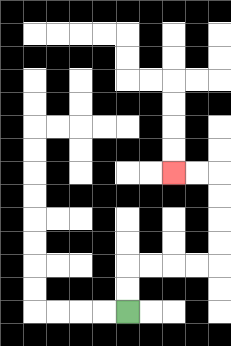{'start': '[5, 13]', 'end': '[7, 7]', 'path_directions': 'U,U,R,R,R,R,U,U,U,U,L,L', 'path_coordinates': '[[5, 13], [5, 12], [5, 11], [6, 11], [7, 11], [8, 11], [9, 11], [9, 10], [9, 9], [9, 8], [9, 7], [8, 7], [7, 7]]'}